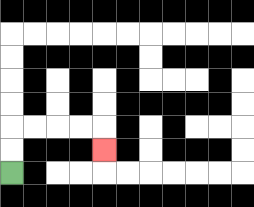{'start': '[0, 7]', 'end': '[4, 6]', 'path_directions': 'U,U,R,R,R,R,D', 'path_coordinates': '[[0, 7], [0, 6], [0, 5], [1, 5], [2, 5], [3, 5], [4, 5], [4, 6]]'}